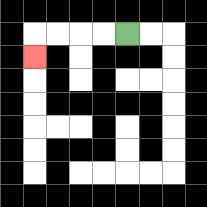{'start': '[5, 1]', 'end': '[1, 2]', 'path_directions': 'L,L,L,L,D', 'path_coordinates': '[[5, 1], [4, 1], [3, 1], [2, 1], [1, 1], [1, 2]]'}